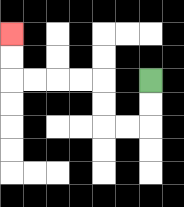{'start': '[6, 3]', 'end': '[0, 1]', 'path_directions': 'D,D,L,L,U,U,L,L,L,L,U,U', 'path_coordinates': '[[6, 3], [6, 4], [6, 5], [5, 5], [4, 5], [4, 4], [4, 3], [3, 3], [2, 3], [1, 3], [0, 3], [0, 2], [0, 1]]'}